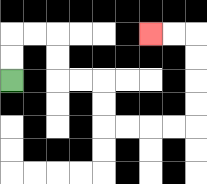{'start': '[0, 3]', 'end': '[6, 1]', 'path_directions': 'U,U,R,R,D,D,R,R,D,D,R,R,R,R,U,U,U,U,L,L', 'path_coordinates': '[[0, 3], [0, 2], [0, 1], [1, 1], [2, 1], [2, 2], [2, 3], [3, 3], [4, 3], [4, 4], [4, 5], [5, 5], [6, 5], [7, 5], [8, 5], [8, 4], [8, 3], [8, 2], [8, 1], [7, 1], [6, 1]]'}